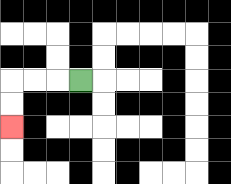{'start': '[3, 3]', 'end': '[0, 5]', 'path_directions': 'L,L,L,D,D', 'path_coordinates': '[[3, 3], [2, 3], [1, 3], [0, 3], [0, 4], [0, 5]]'}